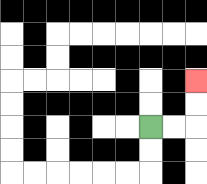{'start': '[6, 5]', 'end': '[8, 3]', 'path_directions': 'R,R,U,U', 'path_coordinates': '[[6, 5], [7, 5], [8, 5], [8, 4], [8, 3]]'}